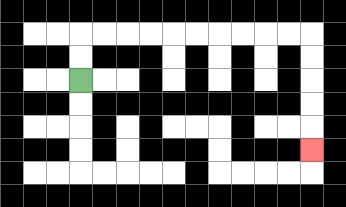{'start': '[3, 3]', 'end': '[13, 6]', 'path_directions': 'U,U,R,R,R,R,R,R,R,R,R,R,D,D,D,D,D', 'path_coordinates': '[[3, 3], [3, 2], [3, 1], [4, 1], [5, 1], [6, 1], [7, 1], [8, 1], [9, 1], [10, 1], [11, 1], [12, 1], [13, 1], [13, 2], [13, 3], [13, 4], [13, 5], [13, 6]]'}